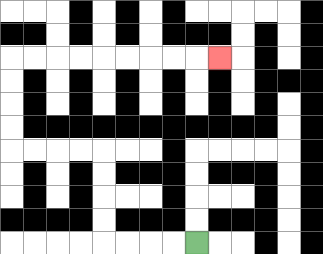{'start': '[8, 10]', 'end': '[9, 2]', 'path_directions': 'L,L,L,L,U,U,U,U,L,L,L,L,U,U,U,U,R,R,R,R,R,R,R,R,R', 'path_coordinates': '[[8, 10], [7, 10], [6, 10], [5, 10], [4, 10], [4, 9], [4, 8], [4, 7], [4, 6], [3, 6], [2, 6], [1, 6], [0, 6], [0, 5], [0, 4], [0, 3], [0, 2], [1, 2], [2, 2], [3, 2], [4, 2], [5, 2], [6, 2], [7, 2], [8, 2], [9, 2]]'}